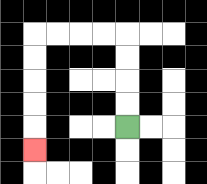{'start': '[5, 5]', 'end': '[1, 6]', 'path_directions': 'U,U,U,U,L,L,L,L,D,D,D,D,D', 'path_coordinates': '[[5, 5], [5, 4], [5, 3], [5, 2], [5, 1], [4, 1], [3, 1], [2, 1], [1, 1], [1, 2], [1, 3], [1, 4], [1, 5], [1, 6]]'}